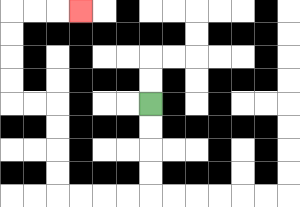{'start': '[6, 4]', 'end': '[3, 0]', 'path_directions': 'D,D,D,D,L,L,L,L,U,U,U,U,L,L,U,U,U,U,R,R,R', 'path_coordinates': '[[6, 4], [6, 5], [6, 6], [6, 7], [6, 8], [5, 8], [4, 8], [3, 8], [2, 8], [2, 7], [2, 6], [2, 5], [2, 4], [1, 4], [0, 4], [0, 3], [0, 2], [0, 1], [0, 0], [1, 0], [2, 0], [3, 0]]'}